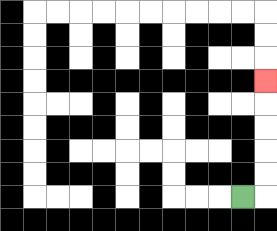{'start': '[10, 8]', 'end': '[11, 3]', 'path_directions': 'R,U,U,U,U,U', 'path_coordinates': '[[10, 8], [11, 8], [11, 7], [11, 6], [11, 5], [11, 4], [11, 3]]'}